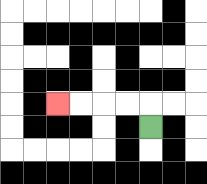{'start': '[6, 5]', 'end': '[2, 4]', 'path_directions': 'U,L,L,L,L', 'path_coordinates': '[[6, 5], [6, 4], [5, 4], [4, 4], [3, 4], [2, 4]]'}